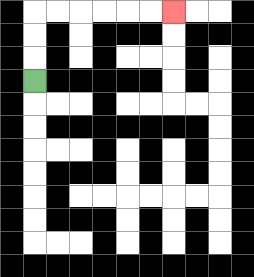{'start': '[1, 3]', 'end': '[7, 0]', 'path_directions': 'U,U,U,R,R,R,R,R,R', 'path_coordinates': '[[1, 3], [1, 2], [1, 1], [1, 0], [2, 0], [3, 0], [4, 0], [5, 0], [6, 0], [7, 0]]'}